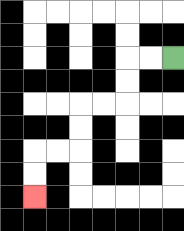{'start': '[7, 2]', 'end': '[1, 8]', 'path_directions': 'L,L,D,D,L,L,D,D,L,L,D,D', 'path_coordinates': '[[7, 2], [6, 2], [5, 2], [5, 3], [5, 4], [4, 4], [3, 4], [3, 5], [3, 6], [2, 6], [1, 6], [1, 7], [1, 8]]'}